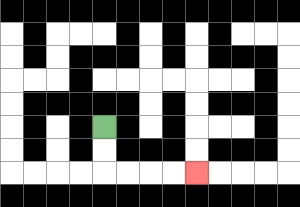{'start': '[4, 5]', 'end': '[8, 7]', 'path_directions': 'D,D,R,R,R,R', 'path_coordinates': '[[4, 5], [4, 6], [4, 7], [5, 7], [6, 7], [7, 7], [8, 7]]'}